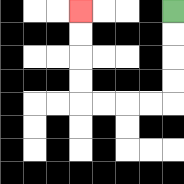{'start': '[7, 0]', 'end': '[3, 0]', 'path_directions': 'D,D,D,D,L,L,L,L,U,U,U,U', 'path_coordinates': '[[7, 0], [7, 1], [7, 2], [7, 3], [7, 4], [6, 4], [5, 4], [4, 4], [3, 4], [3, 3], [3, 2], [3, 1], [3, 0]]'}